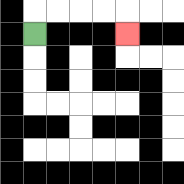{'start': '[1, 1]', 'end': '[5, 1]', 'path_directions': 'U,R,R,R,R,D', 'path_coordinates': '[[1, 1], [1, 0], [2, 0], [3, 0], [4, 0], [5, 0], [5, 1]]'}